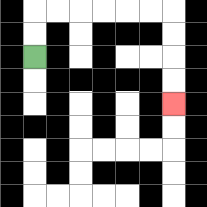{'start': '[1, 2]', 'end': '[7, 4]', 'path_directions': 'U,U,R,R,R,R,R,R,D,D,D,D', 'path_coordinates': '[[1, 2], [1, 1], [1, 0], [2, 0], [3, 0], [4, 0], [5, 0], [6, 0], [7, 0], [7, 1], [7, 2], [7, 3], [7, 4]]'}